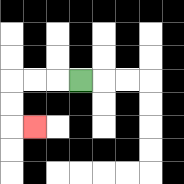{'start': '[3, 3]', 'end': '[1, 5]', 'path_directions': 'L,L,L,D,D,R', 'path_coordinates': '[[3, 3], [2, 3], [1, 3], [0, 3], [0, 4], [0, 5], [1, 5]]'}